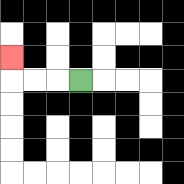{'start': '[3, 3]', 'end': '[0, 2]', 'path_directions': 'L,L,L,U', 'path_coordinates': '[[3, 3], [2, 3], [1, 3], [0, 3], [0, 2]]'}